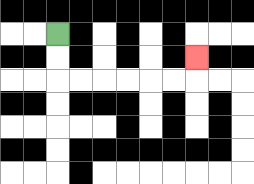{'start': '[2, 1]', 'end': '[8, 2]', 'path_directions': 'D,D,R,R,R,R,R,R,U', 'path_coordinates': '[[2, 1], [2, 2], [2, 3], [3, 3], [4, 3], [5, 3], [6, 3], [7, 3], [8, 3], [8, 2]]'}